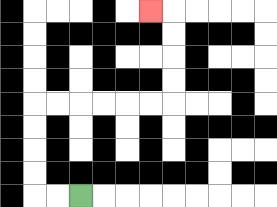{'start': '[3, 8]', 'end': '[6, 0]', 'path_directions': 'L,L,U,U,U,U,R,R,R,R,R,R,U,U,U,U,L', 'path_coordinates': '[[3, 8], [2, 8], [1, 8], [1, 7], [1, 6], [1, 5], [1, 4], [2, 4], [3, 4], [4, 4], [5, 4], [6, 4], [7, 4], [7, 3], [7, 2], [7, 1], [7, 0], [6, 0]]'}